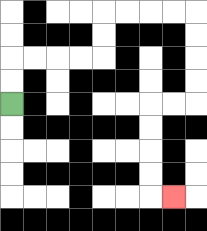{'start': '[0, 4]', 'end': '[7, 8]', 'path_directions': 'U,U,R,R,R,R,U,U,R,R,R,R,D,D,D,D,L,L,D,D,D,D,R', 'path_coordinates': '[[0, 4], [0, 3], [0, 2], [1, 2], [2, 2], [3, 2], [4, 2], [4, 1], [4, 0], [5, 0], [6, 0], [7, 0], [8, 0], [8, 1], [8, 2], [8, 3], [8, 4], [7, 4], [6, 4], [6, 5], [6, 6], [6, 7], [6, 8], [7, 8]]'}